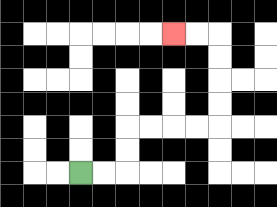{'start': '[3, 7]', 'end': '[7, 1]', 'path_directions': 'R,R,U,U,R,R,R,R,U,U,U,U,L,L', 'path_coordinates': '[[3, 7], [4, 7], [5, 7], [5, 6], [5, 5], [6, 5], [7, 5], [8, 5], [9, 5], [9, 4], [9, 3], [9, 2], [9, 1], [8, 1], [7, 1]]'}